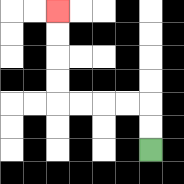{'start': '[6, 6]', 'end': '[2, 0]', 'path_directions': 'U,U,L,L,L,L,U,U,U,U', 'path_coordinates': '[[6, 6], [6, 5], [6, 4], [5, 4], [4, 4], [3, 4], [2, 4], [2, 3], [2, 2], [2, 1], [2, 0]]'}